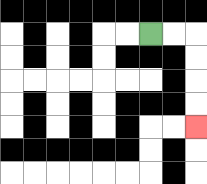{'start': '[6, 1]', 'end': '[8, 5]', 'path_directions': 'R,R,D,D,D,D', 'path_coordinates': '[[6, 1], [7, 1], [8, 1], [8, 2], [8, 3], [8, 4], [8, 5]]'}